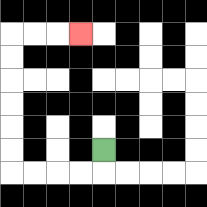{'start': '[4, 6]', 'end': '[3, 1]', 'path_directions': 'D,L,L,L,L,U,U,U,U,U,U,R,R,R', 'path_coordinates': '[[4, 6], [4, 7], [3, 7], [2, 7], [1, 7], [0, 7], [0, 6], [0, 5], [0, 4], [0, 3], [0, 2], [0, 1], [1, 1], [2, 1], [3, 1]]'}